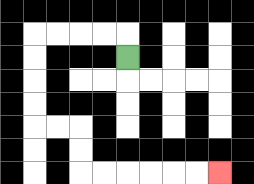{'start': '[5, 2]', 'end': '[9, 7]', 'path_directions': 'U,L,L,L,L,D,D,D,D,R,R,D,D,R,R,R,R,R,R', 'path_coordinates': '[[5, 2], [5, 1], [4, 1], [3, 1], [2, 1], [1, 1], [1, 2], [1, 3], [1, 4], [1, 5], [2, 5], [3, 5], [3, 6], [3, 7], [4, 7], [5, 7], [6, 7], [7, 7], [8, 7], [9, 7]]'}